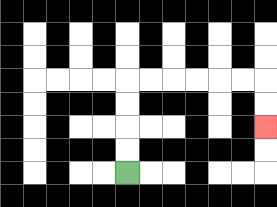{'start': '[5, 7]', 'end': '[11, 5]', 'path_directions': 'U,U,U,U,R,R,R,R,R,R,D,D', 'path_coordinates': '[[5, 7], [5, 6], [5, 5], [5, 4], [5, 3], [6, 3], [7, 3], [8, 3], [9, 3], [10, 3], [11, 3], [11, 4], [11, 5]]'}